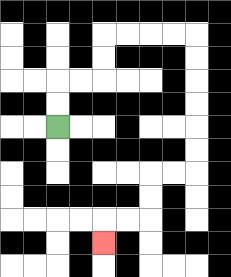{'start': '[2, 5]', 'end': '[4, 10]', 'path_directions': 'U,U,R,R,U,U,R,R,R,R,D,D,D,D,D,D,L,L,D,D,L,L,D', 'path_coordinates': '[[2, 5], [2, 4], [2, 3], [3, 3], [4, 3], [4, 2], [4, 1], [5, 1], [6, 1], [7, 1], [8, 1], [8, 2], [8, 3], [8, 4], [8, 5], [8, 6], [8, 7], [7, 7], [6, 7], [6, 8], [6, 9], [5, 9], [4, 9], [4, 10]]'}